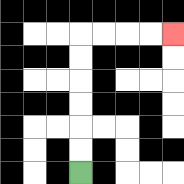{'start': '[3, 7]', 'end': '[7, 1]', 'path_directions': 'U,U,U,U,U,U,R,R,R,R', 'path_coordinates': '[[3, 7], [3, 6], [3, 5], [3, 4], [3, 3], [3, 2], [3, 1], [4, 1], [5, 1], [6, 1], [7, 1]]'}